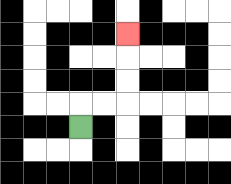{'start': '[3, 5]', 'end': '[5, 1]', 'path_directions': 'U,R,R,U,U,U', 'path_coordinates': '[[3, 5], [3, 4], [4, 4], [5, 4], [5, 3], [5, 2], [5, 1]]'}